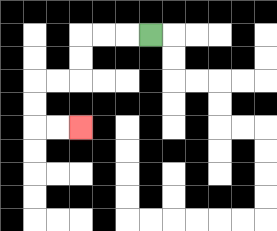{'start': '[6, 1]', 'end': '[3, 5]', 'path_directions': 'L,L,L,D,D,L,L,D,D,R,R', 'path_coordinates': '[[6, 1], [5, 1], [4, 1], [3, 1], [3, 2], [3, 3], [2, 3], [1, 3], [1, 4], [1, 5], [2, 5], [3, 5]]'}